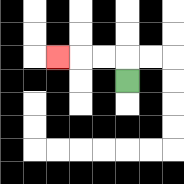{'start': '[5, 3]', 'end': '[2, 2]', 'path_directions': 'U,L,L,L', 'path_coordinates': '[[5, 3], [5, 2], [4, 2], [3, 2], [2, 2]]'}